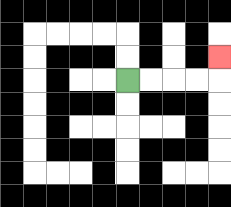{'start': '[5, 3]', 'end': '[9, 2]', 'path_directions': 'R,R,R,R,U', 'path_coordinates': '[[5, 3], [6, 3], [7, 3], [8, 3], [9, 3], [9, 2]]'}